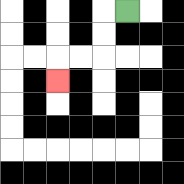{'start': '[5, 0]', 'end': '[2, 3]', 'path_directions': 'L,D,D,L,L,D', 'path_coordinates': '[[5, 0], [4, 0], [4, 1], [4, 2], [3, 2], [2, 2], [2, 3]]'}